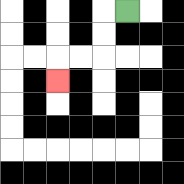{'start': '[5, 0]', 'end': '[2, 3]', 'path_directions': 'L,D,D,L,L,D', 'path_coordinates': '[[5, 0], [4, 0], [4, 1], [4, 2], [3, 2], [2, 2], [2, 3]]'}